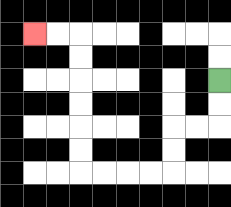{'start': '[9, 3]', 'end': '[1, 1]', 'path_directions': 'D,D,L,L,D,D,L,L,L,L,U,U,U,U,U,U,L,L', 'path_coordinates': '[[9, 3], [9, 4], [9, 5], [8, 5], [7, 5], [7, 6], [7, 7], [6, 7], [5, 7], [4, 7], [3, 7], [3, 6], [3, 5], [3, 4], [3, 3], [3, 2], [3, 1], [2, 1], [1, 1]]'}